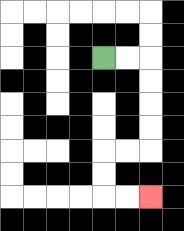{'start': '[4, 2]', 'end': '[6, 8]', 'path_directions': 'R,R,D,D,D,D,L,L,D,D,R,R', 'path_coordinates': '[[4, 2], [5, 2], [6, 2], [6, 3], [6, 4], [6, 5], [6, 6], [5, 6], [4, 6], [4, 7], [4, 8], [5, 8], [6, 8]]'}